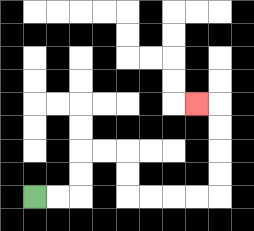{'start': '[1, 8]', 'end': '[8, 4]', 'path_directions': 'R,R,U,U,R,R,D,D,R,R,R,R,U,U,U,U,L', 'path_coordinates': '[[1, 8], [2, 8], [3, 8], [3, 7], [3, 6], [4, 6], [5, 6], [5, 7], [5, 8], [6, 8], [7, 8], [8, 8], [9, 8], [9, 7], [9, 6], [9, 5], [9, 4], [8, 4]]'}